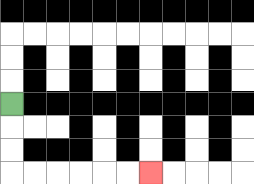{'start': '[0, 4]', 'end': '[6, 7]', 'path_directions': 'D,D,D,R,R,R,R,R,R', 'path_coordinates': '[[0, 4], [0, 5], [0, 6], [0, 7], [1, 7], [2, 7], [3, 7], [4, 7], [5, 7], [6, 7]]'}